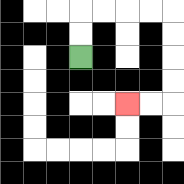{'start': '[3, 2]', 'end': '[5, 4]', 'path_directions': 'U,U,R,R,R,R,D,D,D,D,L,L', 'path_coordinates': '[[3, 2], [3, 1], [3, 0], [4, 0], [5, 0], [6, 0], [7, 0], [7, 1], [7, 2], [7, 3], [7, 4], [6, 4], [5, 4]]'}